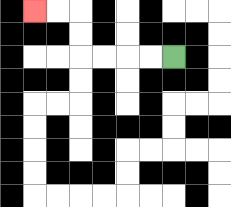{'start': '[7, 2]', 'end': '[1, 0]', 'path_directions': 'L,L,L,L,U,U,L,L', 'path_coordinates': '[[7, 2], [6, 2], [5, 2], [4, 2], [3, 2], [3, 1], [3, 0], [2, 0], [1, 0]]'}